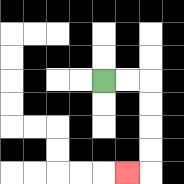{'start': '[4, 3]', 'end': '[5, 7]', 'path_directions': 'R,R,D,D,D,D,L', 'path_coordinates': '[[4, 3], [5, 3], [6, 3], [6, 4], [6, 5], [6, 6], [6, 7], [5, 7]]'}